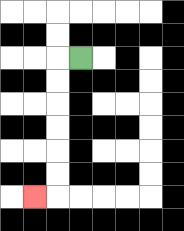{'start': '[3, 2]', 'end': '[1, 8]', 'path_directions': 'L,D,D,D,D,D,D,L', 'path_coordinates': '[[3, 2], [2, 2], [2, 3], [2, 4], [2, 5], [2, 6], [2, 7], [2, 8], [1, 8]]'}